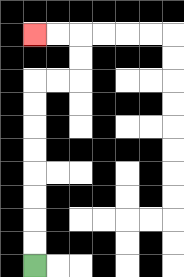{'start': '[1, 11]', 'end': '[1, 1]', 'path_directions': 'U,U,U,U,U,U,U,U,R,R,U,U,L,L', 'path_coordinates': '[[1, 11], [1, 10], [1, 9], [1, 8], [1, 7], [1, 6], [1, 5], [1, 4], [1, 3], [2, 3], [3, 3], [3, 2], [3, 1], [2, 1], [1, 1]]'}